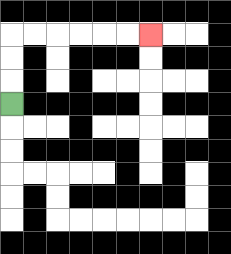{'start': '[0, 4]', 'end': '[6, 1]', 'path_directions': 'U,U,U,R,R,R,R,R,R', 'path_coordinates': '[[0, 4], [0, 3], [0, 2], [0, 1], [1, 1], [2, 1], [3, 1], [4, 1], [5, 1], [6, 1]]'}